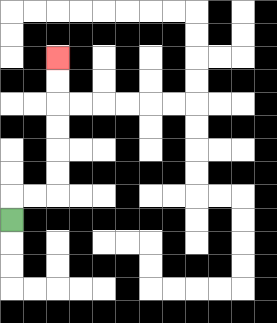{'start': '[0, 9]', 'end': '[2, 2]', 'path_directions': 'U,R,R,U,U,U,U,U,U', 'path_coordinates': '[[0, 9], [0, 8], [1, 8], [2, 8], [2, 7], [2, 6], [2, 5], [2, 4], [2, 3], [2, 2]]'}